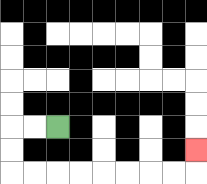{'start': '[2, 5]', 'end': '[8, 6]', 'path_directions': 'L,L,D,D,R,R,R,R,R,R,R,R,U', 'path_coordinates': '[[2, 5], [1, 5], [0, 5], [0, 6], [0, 7], [1, 7], [2, 7], [3, 7], [4, 7], [5, 7], [6, 7], [7, 7], [8, 7], [8, 6]]'}